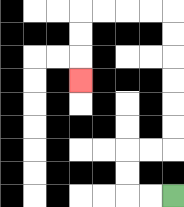{'start': '[7, 8]', 'end': '[3, 3]', 'path_directions': 'L,L,U,U,R,R,U,U,U,U,U,U,L,L,L,L,D,D,D', 'path_coordinates': '[[7, 8], [6, 8], [5, 8], [5, 7], [5, 6], [6, 6], [7, 6], [7, 5], [7, 4], [7, 3], [7, 2], [7, 1], [7, 0], [6, 0], [5, 0], [4, 0], [3, 0], [3, 1], [3, 2], [3, 3]]'}